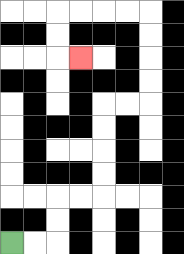{'start': '[0, 10]', 'end': '[3, 2]', 'path_directions': 'R,R,U,U,R,R,U,U,U,U,R,R,U,U,U,U,L,L,L,L,D,D,R', 'path_coordinates': '[[0, 10], [1, 10], [2, 10], [2, 9], [2, 8], [3, 8], [4, 8], [4, 7], [4, 6], [4, 5], [4, 4], [5, 4], [6, 4], [6, 3], [6, 2], [6, 1], [6, 0], [5, 0], [4, 0], [3, 0], [2, 0], [2, 1], [2, 2], [3, 2]]'}